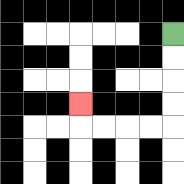{'start': '[7, 1]', 'end': '[3, 4]', 'path_directions': 'D,D,D,D,L,L,L,L,U', 'path_coordinates': '[[7, 1], [7, 2], [7, 3], [7, 4], [7, 5], [6, 5], [5, 5], [4, 5], [3, 5], [3, 4]]'}